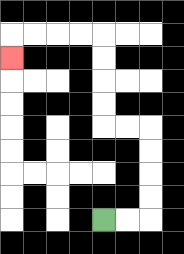{'start': '[4, 9]', 'end': '[0, 2]', 'path_directions': 'R,R,U,U,U,U,L,L,U,U,U,U,L,L,L,L,D', 'path_coordinates': '[[4, 9], [5, 9], [6, 9], [6, 8], [6, 7], [6, 6], [6, 5], [5, 5], [4, 5], [4, 4], [4, 3], [4, 2], [4, 1], [3, 1], [2, 1], [1, 1], [0, 1], [0, 2]]'}